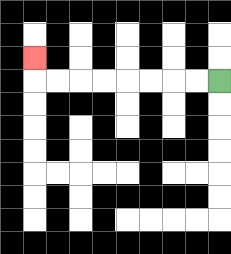{'start': '[9, 3]', 'end': '[1, 2]', 'path_directions': 'L,L,L,L,L,L,L,L,U', 'path_coordinates': '[[9, 3], [8, 3], [7, 3], [6, 3], [5, 3], [4, 3], [3, 3], [2, 3], [1, 3], [1, 2]]'}